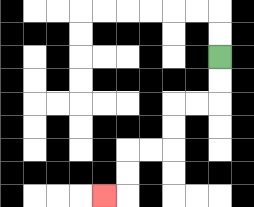{'start': '[9, 2]', 'end': '[4, 8]', 'path_directions': 'D,D,L,L,D,D,L,L,D,D,L', 'path_coordinates': '[[9, 2], [9, 3], [9, 4], [8, 4], [7, 4], [7, 5], [7, 6], [6, 6], [5, 6], [5, 7], [5, 8], [4, 8]]'}